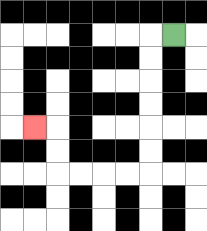{'start': '[7, 1]', 'end': '[1, 5]', 'path_directions': 'L,D,D,D,D,D,D,L,L,L,L,U,U,L', 'path_coordinates': '[[7, 1], [6, 1], [6, 2], [6, 3], [6, 4], [6, 5], [6, 6], [6, 7], [5, 7], [4, 7], [3, 7], [2, 7], [2, 6], [2, 5], [1, 5]]'}